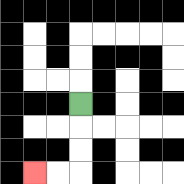{'start': '[3, 4]', 'end': '[1, 7]', 'path_directions': 'D,D,D,L,L', 'path_coordinates': '[[3, 4], [3, 5], [3, 6], [3, 7], [2, 7], [1, 7]]'}